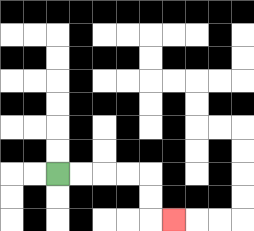{'start': '[2, 7]', 'end': '[7, 9]', 'path_directions': 'R,R,R,R,D,D,R', 'path_coordinates': '[[2, 7], [3, 7], [4, 7], [5, 7], [6, 7], [6, 8], [6, 9], [7, 9]]'}